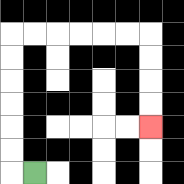{'start': '[1, 7]', 'end': '[6, 5]', 'path_directions': 'L,U,U,U,U,U,U,R,R,R,R,R,R,D,D,D,D', 'path_coordinates': '[[1, 7], [0, 7], [0, 6], [0, 5], [0, 4], [0, 3], [0, 2], [0, 1], [1, 1], [2, 1], [3, 1], [4, 1], [5, 1], [6, 1], [6, 2], [6, 3], [6, 4], [6, 5]]'}